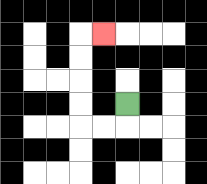{'start': '[5, 4]', 'end': '[4, 1]', 'path_directions': 'D,L,L,U,U,U,U,R', 'path_coordinates': '[[5, 4], [5, 5], [4, 5], [3, 5], [3, 4], [3, 3], [3, 2], [3, 1], [4, 1]]'}